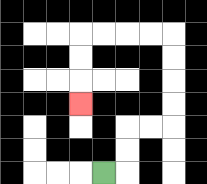{'start': '[4, 7]', 'end': '[3, 4]', 'path_directions': 'R,U,U,R,R,U,U,U,U,L,L,L,L,D,D,D', 'path_coordinates': '[[4, 7], [5, 7], [5, 6], [5, 5], [6, 5], [7, 5], [7, 4], [7, 3], [7, 2], [7, 1], [6, 1], [5, 1], [4, 1], [3, 1], [3, 2], [3, 3], [3, 4]]'}